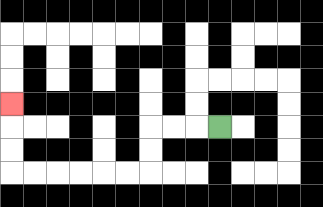{'start': '[9, 5]', 'end': '[0, 4]', 'path_directions': 'L,L,L,D,D,L,L,L,L,L,L,U,U,U', 'path_coordinates': '[[9, 5], [8, 5], [7, 5], [6, 5], [6, 6], [6, 7], [5, 7], [4, 7], [3, 7], [2, 7], [1, 7], [0, 7], [0, 6], [0, 5], [0, 4]]'}